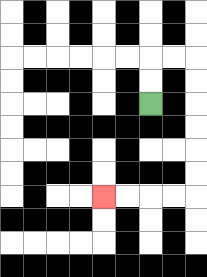{'start': '[6, 4]', 'end': '[4, 8]', 'path_directions': 'U,U,R,R,D,D,D,D,D,D,L,L,L,L', 'path_coordinates': '[[6, 4], [6, 3], [6, 2], [7, 2], [8, 2], [8, 3], [8, 4], [8, 5], [8, 6], [8, 7], [8, 8], [7, 8], [6, 8], [5, 8], [4, 8]]'}